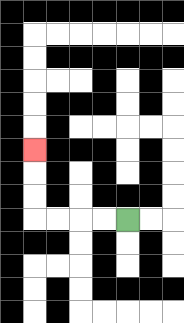{'start': '[5, 9]', 'end': '[1, 6]', 'path_directions': 'L,L,L,L,U,U,U', 'path_coordinates': '[[5, 9], [4, 9], [3, 9], [2, 9], [1, 9], [1, 8], [1, 7], [1, 6]]'}